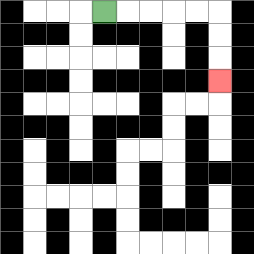{'start': '[4, 0]', 'end': '[9, 3]', 'path_directions': 'R,R,R,R,R,D,D,D', 'path_coordinates': '[[4, 0], [5, 0], [6, 0], [7, 0], [8, 0], [9, 0], [9, 1], [9, 2], [9, 3]]'}